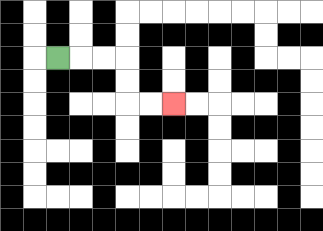{'start': '[2, 2]', 'end': '[7, 4]', 'path_directions': 'R,R,R,D,D,R,R', 'path_coordinates': '[[2, 2], [3, 2], [4, 2], [5, 2], [5, 3], [5, 4], [6, 4], [7, 4]]'}